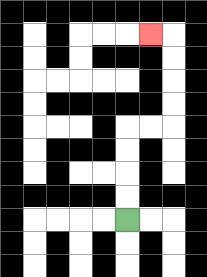{'start': '[5, 9]', 'end': '[6, 1]', 'path_directions': 'U,U,U,U,R,R,U,U,U,U,L', 'path_coordinates': '[[5, 9], [5, 8], [5, 7], [5, 6], [5, 5], [6, 5], [7, 5], [7, 4], [7, 3], [7, 2], [7, 1], [6, 1]]'}